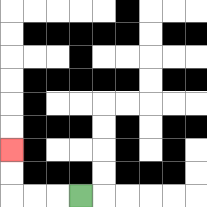{'start': '[3, 8]', 'end': '[0, 6]', 'path_directions': 'L,L,L,U,U', 'path_coordinates': '[[3, 8], [2, 8], [1, 8], [0, 8], [0, 7], [0, 6]]'}